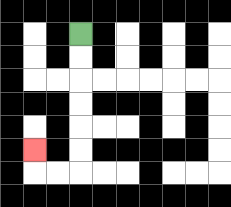{'start': '[3, 1]', 'end': '[1, 6]', 'path_directions': 'D,D,D,D,D,D,L,L,U', 'path_coordinates': '[[3, 1], [3, 2], [3, 3], [3, 4], [3, 5], [3, 6], [3, 7], [2, 7], [1, 7], [1, 6]]'}